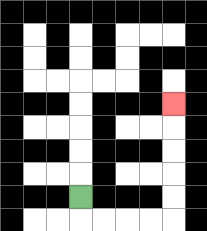{'start': '[3, 8]', 'end': '[7, 4]', 'path_directions': 'D,R,R,R,R,U,U,U,U,U', 'path_coordinates': '[[3, 8], [3, 9], [4, 9], [5, 9], [6, 9], [7, 9], [7, 8], [7, 7], [7, 6], [7, 5], [7, 4]]'}